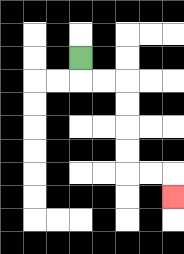{'start': '[3, 2]', 'end': '[7, 8]', 'path_directions': 'D,R,R,D,D,D,D,R,R,D', 'path_coordinates': '[[3, 2], [3, 3], [4, 3], [5, 3], [5, 4], [5, 5], [5, 6], [5, 7], [6, 7], [7, 7], [7, 8]]'}